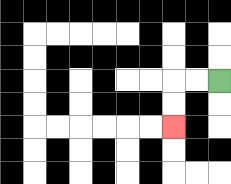{'start': '[9, 3]', 'end': '[7, 5]', 'path_directions': 'L,L,D,D', 'path_coordinates': '[[9, 3], [8, 3], [7, 3], [7, 4], [7, 5]]'}